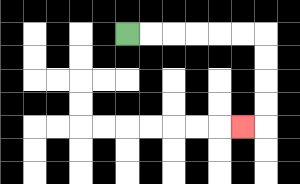{'start': '[5, 1]', 'end': '[10, 5]', 'path_directions': 'R,R,R,R,R,R,D,D,D,D,L', 'path_coordinates': '[[5, 1], [6, 1], [7, 1], [8, 1], [9, 1], [10, 1], [11, 1], [11, 2], [11, 3], [11, 4], [11, 5], [10, 5]]'}